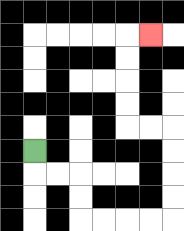{'start': '[1, 6]', 'end': '[6, 1]', 'path_directions': 'D,R,R,D,D,R,R,R,R,U,U,U,U,L,L,U,U,U,U,R', 'path_coordinates': '[[1, 6], [1, 7], [2, 7], [3, 7], [3, 8], [3, 9], [4, 9], [5, 9], [6, 9], [7, 9], [7, 8], [7, 7], [7, 6], [7, 5], [6, 5], [5, 5], [5, 4], [5, 3], [5, 2], [5, 1], [6, 1]]'}